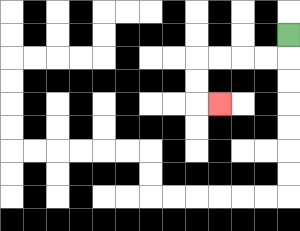{'start': '[12, 1]', 'end': '[9, 4]', 'path_directions': 'D,L,L,L,L,D,D,R', 'path_coordinates': '[[12, 1], [12, 2], [11, 2], [10, 2], [9, 2], [8, 2], [8, 3], [8, 4], [9, 4]]'}